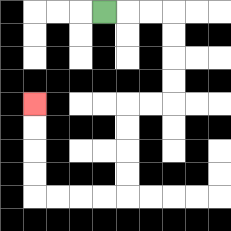{'start': '[4, 0]', 'end': '[1, 4]', 'path_directions': 'R,R,R,D,D,D,D,L,L,D,D,D,D,L,L,L,L,U,U,U,U', 'path_coordinates': '[[4, 0], [5, 0], [6, 0], [7, 0], [7, 1], [7, 2], [7, 3], [7, 4], [6, 4], [5, 4], [5, 5], [5, 6], [5, 7], [5, 8], [4, 8], [3, 8], [2, 8], [1, 8], [1, 7], [1, 6], [1, 5], [1, 4]]'}